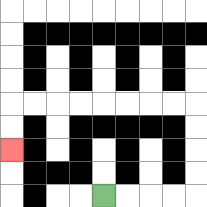{'start': '[4, 8]', 'end': '[0, 6]', 'path_directions': 'R,R,R,R,U,U,U,U,L,L,L,L,L,L,L,L,D,D', 'path_coordinates': '[[4, 8], [5, 8], [6, 8], [7, 8], [8, 8], [8, 7], [8, 6], [8, 5], [8, 4], [7, 4], [6, 4], [5, 4], [4, 4], [3, 4], [2, 4], [1, 4], [0, 4], [0, 5], [0, 6]]'}